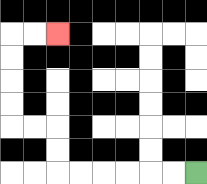{'start': '[8, 7]', 'end': '[2, 1]', 'path_directions': 'L,L,L,L,L,L,U,U,L,L,U,U,U,U,R,R', 'path_coordinates': '[[8, 7], [7, 7], [6, 7], [5, 7], [4, 7], [3, 7], [2, 7], [2, 6], [2, 5], [1, 5], [0, 5], [0, 4], [0, 3], [0, 2], [0, 1], [1, 1], [2, 1]]'}